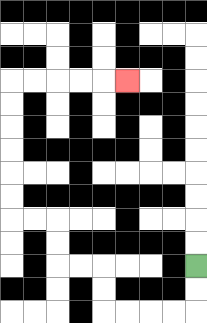{'start': '[8, 11]', 'end': '[5, 3]', 'path_directions': 'D,D,L,L,L,L,U,U,L,L,U,U,L,L,U,U,U,U,U,U,R,R,R,R,R', 'path_coordinates': '[[8, 11], [8, 12], [8, 13], [7, 13], [6, 13], [5, 13], [4, 13], [4, 12], [4, 11], [3, 11], [2, 11], [2, 10], [2, 9], [1, 9], [0, 9], [0, 8], [0, 7], [0, 6], [0, 5], [0, 4], [0, 3], [1, 3], [2, 3], [3, 3], [4, 3], [5, 3]]'}